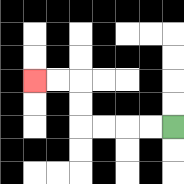{'start': '[7, 5]', 'end': '[1, 3]', 'path_directions': 'L,L,L,L,U,U,L,L', 'path_coordinates': '[[7, 5], [6, 5], [5, 5], [4, 5], [3, 5], [3, 4], [3, 3], [2, 3], [1, 3]]'}